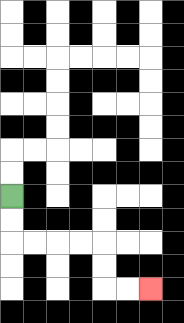{'start': '[0, 8]', 'end': '[6, 12]', 'path_directions': 'D,D,R,R,R,R,D,D,R,R', 'path_coordinates': '[[0, 8], [0, 9], [0, 10], [1, 10], [2, 10], [3, 10], [4, 10], [4, 11], [4, 12], [5, 12], [6, 12]]'}